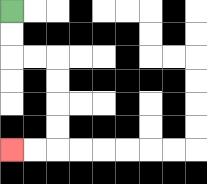{'start': '[0, 0]', 'end': '[0, 6]', 'path_directions': 'D,D,R,R,D,D,D,D,L,L', 'path_coordinates': '[[0, 0], [0, 1], [0, 2], [1, 2], [2, 2], [2, 3], [2, 4], [2, 5], [2, 6], [1, 6], [0, 6]]'}